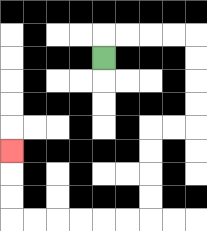{'start': '[4, 2]', 'end': '[0, 6]', 'path_directions': 'U,R,R,R,R,D,D,D,D,L,L,D,D,D,D,L,L,L,L,L,L,U,U,U', 'path_coordinates': '[[4, 2], [4, 1], [5, 1], [6, 1], [7, 1], [8, 1], [8, 2], [8, 3], [8, 4], [8, 5], [7, 5], [6, 5], [6, 6], [6, 7], [6, 8], [6, 9], [5, 9], [4, 9], [3, 9], [2, 9], [1, 9], [0, 9], [0, 8], [0, 7], [0, 6]]'}